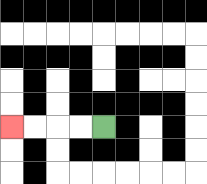{'start': '[4, 5]', 'end': '[0, 5]', 'path_directions': 'L,L,L,L', 'path_coordinates': '[[4, 5], [3, 5], [2, 5], [1, 5], [0, 5]]'}